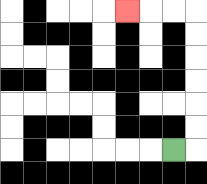{'start': '[7, 6]', 'end': '[5, 0]', 'path_directions': 'R,U,U,U,U,U,U,L,L,L', 'path_coordinates': '[[7, 6], [8, 6], [8, 5], [8, 4], [8, 3], [8, 2], [8, 1], [8, 0], [7, 0], [6, 0], [5, 0]]'}